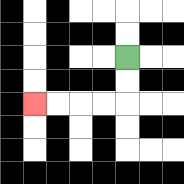{'start': '[5, 2]', 'end': '[1, 4]', 'path_directions': 'D,D,L,L,L,L', 'path_coordinates': '[[5, 2], [5, 3], [5, 4], [4, 4], [3, 4], [2, 4], [1, 4]]'}